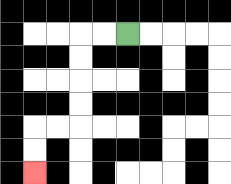{'start': '[5, 1]', 'end': '[1, 7]', 'path_directions': 'L,L,D,D,D,D,L,L,D,D', 'path_coordinates': '[[5, 1], [4, 1], [3, 1], [3, 2], [3, 3], [3, 4], [3, 5], [2, 5], [1, 5], [1, 6], [1, 7]]'}